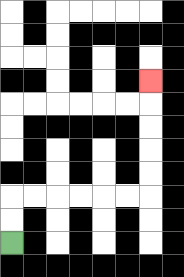{'start': '[0, 10]', 'end': '[6, 3]', 'path_directions': 'U,U,R,R,R,R,R,R,U,U,U,U,U', 'path_coordinates': '[[0, 10], [0, 9], [0, 8], [1, 8], [2, 8], [3, 8], [4, 8], [5, 8], [6, 8], [6, 7], [6, 6], [6, 5], [6, 4], [6, 3]]'}